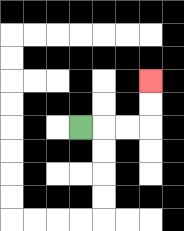{'start': '[3, 5]', 'end': '[6, 3]', 'path_directions': 'R,R,R,U,U', 'path_coordinates': '[[3, 5], [4, 5], [5, 5], [6, 5], [6, 4], [6, 3]]'}